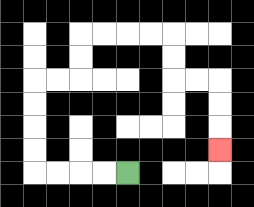{'start': '[5, 7]', 'end': '[9, 6]', 'path_directions': 'L,L,L,L,U,U,U,U,R,R,U,U,R,R,R,R,D,D,R,R,D,D,D', 'path_coordinates': '[[5, 7], [4, 7], [3, 7], [2, 7], [1, 7], [1, 6], [1, 5], [1, 4], [1, 3], [2, 3], [3, 3], [3, 2], [3, 1], [4, 1], [5, 1], [6, 1], [7, 1], [7, 2], [7, 3], [8, 3], [9, 3], [9, 4], [9, 5], [9, 6]]'}